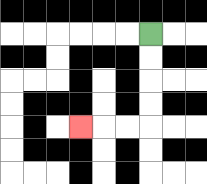{'start': '[6, 1]', 'end': '[3, 5]', 'path_directions': 'D,D,D,D,L,L,L', 'path_coordinates': '[[6, 1], [6, 2], [6, 3], [6, 4], [6, 5], [5, 5], [4, 5], [3, 5]]'}